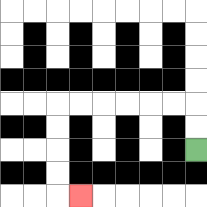{'start': '[8, 6]', 'end': '[3, 8]', 'path_directions': 'U,U,L,L,L,L,L,L,D,D,D,D,R', 'path_coordinates': '[[8, 6], [8, 5], [8, 4], [7, 4], [6, 4], [5, 4], [4, 4], [3, 4], [2, 4], [2, 5], [2, 6], [2, 7], [2, 8], [3, 8]]'}